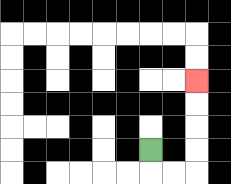{'start': '[6, 6]', 'end': '[8, 3]', 'path_directions': 'D,R,R,U,U,U,U', 'path_coordinates': '[[6, 6], [6, 7], [7, 7], [8, 7], [8, 6], [8, 5], [8, 4], [8, 3]]'}